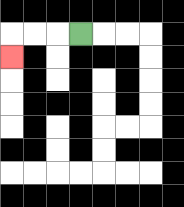{'start': '[3, 1]', 'end': '[0, 2]', 'path_directions': 'L,L,L,D', 'path_coordinates': '[[3, 1], [2, 1], [1, 1], [0, 1], [0, 2]]'}